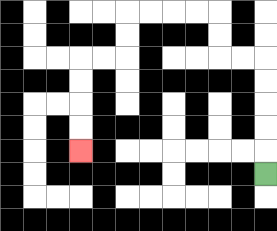{'start': '[11, 7]', 'end': '[3, 6]', 'path_directions': 'U,U,U,U,U,L,L,U,U,L,L,L,L,D,D,L,L,D,D,D,D', 'path_coordinates': '[[11, 7], [11, 6], [11, 5], [11, 4], [11, 3], [11, 2], [10, 2], [9, 2], [9, 1], [9, 0], [8, 0], [7, 0], [6, 0], [5, 0], [5, 1], [5, 2], [4, 2], [3, 2], [3, 3], [3, 4], [3, 5], [3, 6]]'}